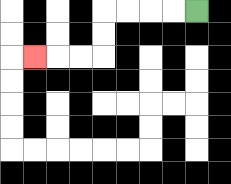{'start': '[8, 0]', 'end': '[1, 2]', 'path_directions': 'L,L,L,L,D,D,L,L,L', 'path_coordinates': '[[8, 0], [7, 0], [6, 0], [5, 0], [4, 0], [4, 1], [4, 2], [3, 2], [2, 2], [1, 2]]'}